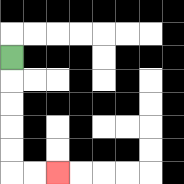{'start': '[0, 2]', 'end': '[2, 7]', 'path_directions': 'D,D,D,D,D,R,R', 'path_coordinates': '[[0, 2], [0, 3], [0, 4], [0, 5], [0, 6], [0, 7], [1, 7], [2, 7]]'}